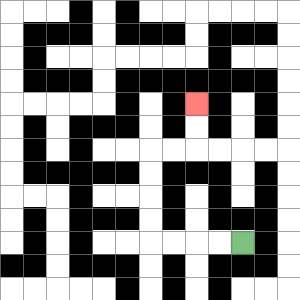{'start': '[10, 10]', 'end': '[8, 4]', 'path_directions': 'L,L,L,L,U,U,U,U,R,R,U,U', 'path_coordinates': '[[10, 10], [9, 10], [8, 10], [7, 10], [6, 10], [6, 9], [6, 8], [6, 7], [6, 6], [7, 6], [8, 6], [8, 5], [8, 4]]'}